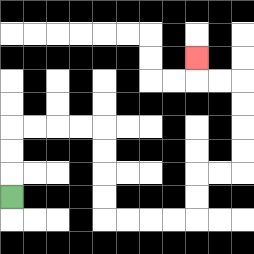{'start': '[0, 8]', 'end': '[8, 2]', 'path_directions': 'U,U,U,R,R,R,R,D,D,D,D,R,R,R,R,U,U,R,R,U,U,U,U,L,L,U', 'path_coordinates': '[[0, 8], [0, 7], [0, 6], [0, 5], [1, 5], [2, 5], [3, 5], [4, 5], [4, 6], [4, 7], [4, 8], [4, 9], [5, 9], [6, 9], [7, 9], [8, 9], [8, 8], [8, 7], [9, 7], [10, 7], [10, 6], [10, 5], [10, 4], [10, 3], [9, 3], [8, 3], [8, 2]]'}